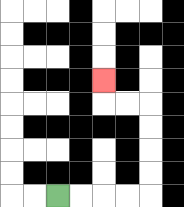{'start': '[2, 8]', 'end': '[4, 3]', 'path_directions': 'R,R,R,R,U,U,U,U,L,L,U', 'path_coordinates': '[[2, 8], [3, 8], [4, 8], [5, 8], [6, 8], [6, 7], [6, 6], [6, 5], [6, 4], [5, 4], [4, 4], [4, 3]]'}